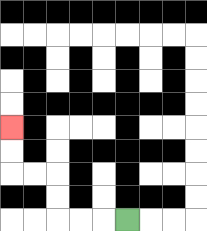{'start': '[5, 9]', 'end': '[0, 5]', 'path_directions': 'L,L,L,U,U,L,L,U,U', 'path_coordinates': '[[5, 9], [4, 9], [3, 9], [2, 9], [2, 8], [2, 7], [1, 7], [0, 7], [0, 6], [0, 5]]'}